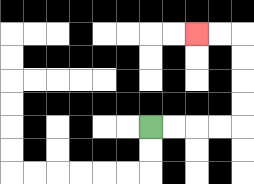{'start': '[6, 5]', 'end': '[8, 1]', 'path_directions': 'R,R,R,R,U,U,U,U,L,L', 'path_coordinates': '[[6, 5], [7, 5], [8, 5], [9, 5], [10, 5], [10, 4], [10, 3], [10, 2], [10, 1], [9, 1], [8, 1]]'}